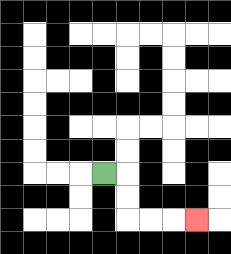{'start': '[4, 7]', 'end': '[8, 9]', 'path_directions': 'R,D,D,R,R,R', 'path_coordinates': '[[4, 7], [5, 7], [5, 8], [5, 9], [6, 9], [7, 9], [8, 9]]'}